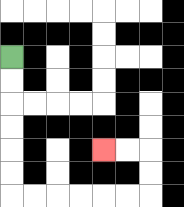{'start': '[0, 2]', 'end': '[4, 6]', 'path_directions': 'D,D,D,D,D,D,R,R,R,R,R,R,U,U,L,L', 'path_coordinates': '[[0, 2], [0, 3], [0, 4], [0, 5], [0, 6], [0, 7], [0, 8], [1, 8], [2, 8], [3, 8], [4, 8], [5, 8], [6, 8], [6, 7], [6, 6], [5, 6], [4, 6]]'}